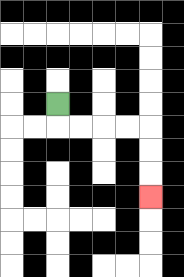{'start': '[2, 4]', 'end': '[6, 8]', 'path_directions': 'D,R,R,R,R,D,D,D', 'path_coordinates': '[[2, 4], [2, 5], [3, 5], [4, 5], [5, 5], [6, 5], [6, 6], [6, 7], [6, 8]]'}